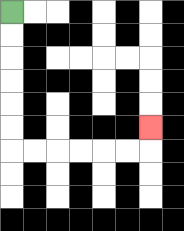{'start': '[0, 0]', 'end': '[6, 5]', 'path_directions': 'D,D,D,D,D,D,R,R,R,R,R,R,U', 'path_coordinates': '[[0, 0], [0, 1], [0, 2], [0, 3], [0, 4], [0, 5], [0, 6], [1, 6], [2, 6], [3, 6], [4, 6], [5, 6], [6, 6], [6, 5]]'}